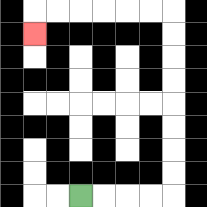{'start': '[3, 8]', 'end': '[1, 1]', 'path_directions': 'R,R,R,R,U,U,U,U,U,U,U,U,L,L,L,L,L,L,D', 'path_coordinates': '[[3, 8], [4, 8], [5, 8], [6, 8], [7, 8], [7, 7], [7, 6], [7, 5], [7, 4], [7, 3], [7, 2], [7, 1], [7, 0], [6, 0], [5, 0], [4, 0], [3, 0], [2, 0], [1, 0], [1, 1]]'}